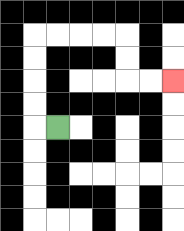{'start': '[2, 5]', 'end': '[7, 3]', 'path_directions': 'L,U,U,U,U,R,R,R,R,D,D,R,R', 'path_coordinates': '[[2, 5], [1, 5], [1, 4], [1, 3], [1, 2], [1, 1], [2, 1], [3, 1], [4, 1], [5, 1], [5, 2], [5, 3], [6, 3], [7, 3]]'}